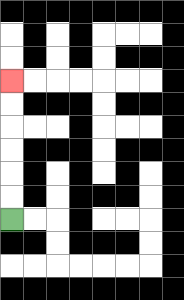{'start': '[0, 9]', 'end': '[0, 3]', 'path_directions': 'U,U,U,U,U,U', 'path_coordinates': '[[0, 9], [0, 8], [0, 7], [0, 6], [0, 5], [0, 4], [0, 3]]'}